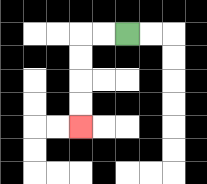{'start': '[5, 1]', 'end': '[3, 5]', 'path_directions': 'L,L,D,D,D,D', 'path_coordinates': '[[5, 1], [4, 1], [3, 1], [3, 2], [3, 3], [3, 4], [3, 5]]'}